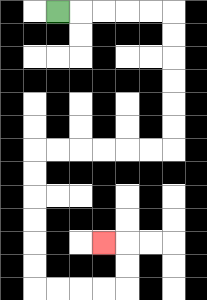{'start': '[2, 0]', 'end': '[4, 10]', 'path_directions': 'R,R,R,R,R,D,D,D,D,D,D,L,L,L,L,L,L,D,D,D,D,D,D,R,R,R,R,U,U,L', 'path_coordinates': '[[2, 0], [3, 0], [4, 0], [5, 0], [6, 0], [7, 0], [7, 1], [7, 2], [7, 3], [7, 4], [7, 5], [7, 6], [6, 6], [5, 6], [4, 6], [3, 6], [2, 6], [1, 6], [1, 7], [1, 8], [1, 9], [1, 10], [1, 11], [1, 12], [2, 12], [3, 12], [4, 12], [5, 12], [5, 11], [5, 10], [4, 10]]'}